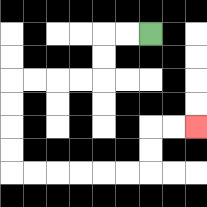{'start': '[6, 1]', 'end': '[8, 5]', 'path_directions': 'L,L,D,D,L,L,L,L,D,D,D,D,R,R,R,R,R,R,U,U,R,R', 'path_coordinates': '[[6, 1], [5, 1], [4, 1], [4, 2], [4, 3], [3, 3], [2, 3], [1, 3], [0, 3], [0, 4], [0, 5], [0, 6], [0, 7], [1, 7], [2, 7], [3, 7], [4, 7], [5, 7], [6, 7], [6, 6], [6, 5], [7, 5], [8, 5]]'}